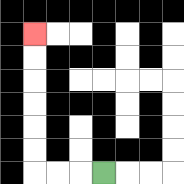{'start': '[4, 7]', 'end': '[1, 1]', 'path_directions': 'L,L,L,U,U,U,U,U,U', 'path_coordinates': '[[4, 7], [3, 7], [2, 7], [1, 7], [1, 6], [1, 5], [1, 4], [1, 3], [1, 2], [1, 1]]'}